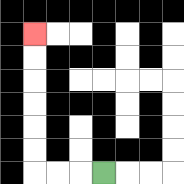{'start': '[4, 7]', 'end': '[1, 1]', 'path_directions': 'L,L,L,U,U,U,U,U,U', 'path_coordinates': '[[4, 7], [3, 7], [2, 7], [1, 7], [1, 6], [1, 5], [1, 4], [1, 3], [1, 2], [1, 1]]'}